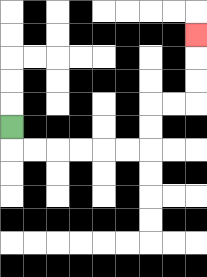{'start': '[0, 5]', 'end': '[8, 1]', 'path_directions': 'D,R,R,R,R,R,R,U,U,R,R,U,U,U', 'path_coordinates': '[[0, 5], [0, 6], [1, 6], [2, 6], [3, 6], [4, 6], [5, 6], [6, 6], [6, 5], [6, 4], [7, 4], [8, 4], [8, 3], [8, 2], [8, 1]]'}